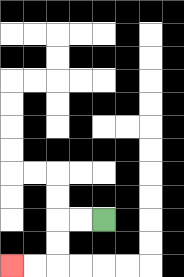{'start': '[4, 9]', 'end': '[0, 11]', 'path_directions': 'L,L,D,D,L,L', 'path_coordinates': '[[4, 9], [3, 9], [2, 9], [2, 10], [2, 11], [1, 11], [0, 11]]'}